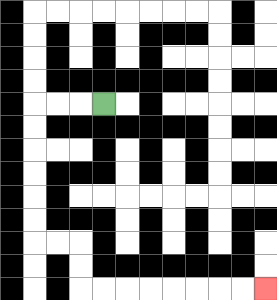{'start': '[4, 4]', 'end': '[11, 12]', 'path_directions': 'L,L,L,D,D,D,D,D,D,R,R,D,D,R,R,R,R,R,R,R,R', 'path_coordinates': '[[4, 4], [3, 4], [2, 4], [1, 4], [1, 5], [1, 6], [1, 7], [1, 8], [1, 9], [1, 10], [2, 10], [3, 10], [3, 11], [3, 12], [4, 12], [5, 12], [6, 12], [7, 12], [8, 12], [9, 12], [10, 12], [11, 12]]'}